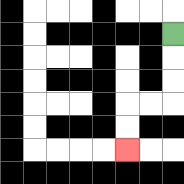{'start': '[7, 1]', 'end': '[5, 6]', 'path_directions': 'D,D,D,L,L,D,D', 'path_coordinates': '[[7, 1], [7, 2], [7, 3], [7, 4], [6, 4], [5, 4], [5, 5], [5, 6]]'}